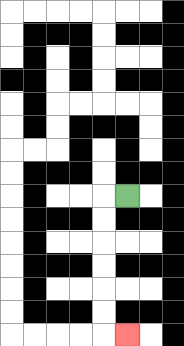{'start': '[5, 8]', 'end': '[5, 14]', 'path_directions': 'L,D,D,D,D,D,D,R', 'path_coordinates': '[[5, 8], [4, 8], [4, 9], [4, 10], [4, 11], [4, 12], [4, 13], [4, 14], [5, 14]]'}